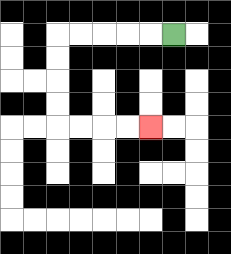{'start': '[7, 1]', 'end': '[6, 5]', 'path_directions': 'L,L,L,L,L,D,D,D,D,R,R,R,R', 'path_coordinates': '[[7, 1], [6, 1], [5, 1], [4, 1], [3, 1], [2, 1], [2, 2], [2, 3], [2, 4], [2, 5], [3, 5], [4, 5], [5, 5], [6, 5]]'}